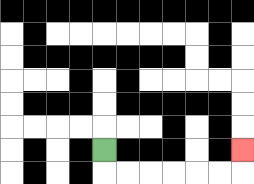{'start': '[4, 6]', 'end': '[10, 6]', 'path_directions': 'D,R,R,R,R,R,R,U', 'path_coordinates': '[[4, 6], [4, 7], [5, 7], [6, 7], [7, 7], [8, 7], [9, 7], [10, 7], [10, 6]]'}